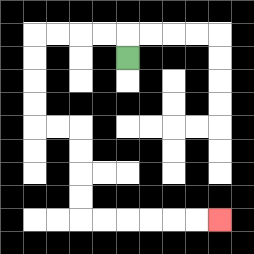{'start': '[5, 2]', 'end': '[9, 9]', 'path_directions': 'U,L,L,L,L,D,D,D,D,R,R,D,D,D,D,R,R,R,R,R,R', 'path_coordinates': '[[5, 2], [5, 1], [4, 1], [3, 1], [2, 1], [1, 1], [1, 2], [1, 3], [1, 4], [1, 5], [2, 5], [3, 5], [3, 6], [3, 7], [3, 8], [3, 9], [4, 9], [5, 9], [6, 9], [7, 9], [8, 9], [9, 9]]'}